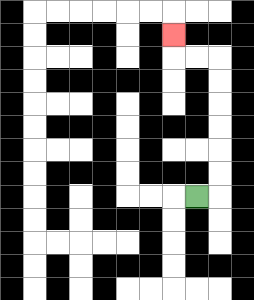{'start': '[8, 8]', 'end': '[7, 1]', 'path_directions': 'R,U,U,U,U,U,U,L,L,U', 'path_coordinates': '[[8, 8], [9, 8], [9, 7], [9, 6], [9, 5], [9, 4], [9, 3], [9, 2], [8, 2], [7, 2], [7, 1]]'}